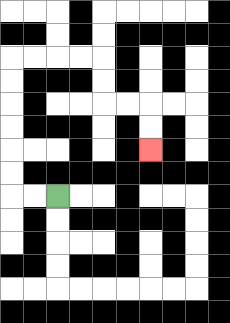{'start': '[2, 8]', 'end': '[6, 6]', 'path_directions': 'L,L,U,U,U,U,U,U,R,R,R,R,D,D,R,R,D,D', 'path_coordinates': '[[2, 8], [1, 8], [0, 8], [0, 7], [0, 6], [0, 5], [0, 4], [0, 3], [0, 2], [1, 2], [2, 2], [3, 2], [4, 2], [4, 3], [4, 4], [5, 4], [6, 4], [6, 5], [6, 6]]'}